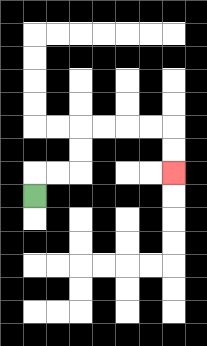{'start': '[1, 8]', 'end': '[7, 7]', 'path_directions': 'U,R,R,U,U,R,R,R,R,D,D', 'path_coordinates': '[[1, 8], [1, 7], [2, 7], [3, 7], [3, 6], [3, 5], [4, 5], [5, 5], [6, 5], [7, 5], [7, 6], [7, 7]]'}